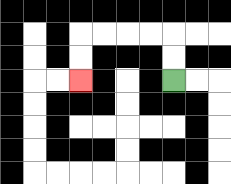{'start': '[7, 3]', 'end': '[3, 3]', 'path_directions': 'U,U,L,L,L,L,D,D', 'path_coordinates': '[[7, 3], [7, 2], [7, 1], [6, 1], [5, 1], [4, 1], [3, 1], [3, 2], [3, 3]]'}